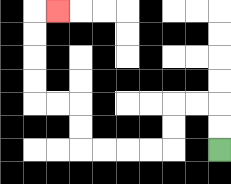{'start': '[9, 6]', 'end': '[2, 0]', 'path_directions': 'U,U,L,L,D,D,L,L,L,L,U,U,L,L,U,U,U,U,R', 'path_coordinates': '[[9, 6], [9, 5], [9, 4], [8, 4], [7, 4], [7, 5], [7, 6], [6, 6], [5, 6], [4, 6], [3, 6], [3, 5], [3, 4], [2, 4], [1, 4], [1, 3], [1, 2], [1, 1], [1, 0], [2, 0]]'}